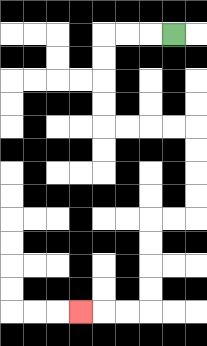{'start': '[7, 1]', 'end': '[3, 13]', 'path_directions': 'L,L,L,D,D,D,D,R,R,R,R,D,D,D,D,L,L,D,D,D,D,L,L,L', 'path_coordinates': '[[7, 1], [6, 1], [5, 1], [4, 1], [4, 2], [4, 3], [4, 4], [4, 5], [5, 5], [6, 5], [7, 5], [8, 5], [8, 6], [8, 7], [8, 8], [8, 9], [7, 9], [6, 9], [6, 10], [6, 11], [6, 12], [6, 13], [5, 13], [4, 13], [3, 13]]'}